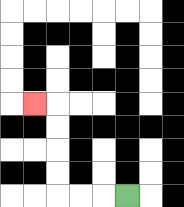{'start': '[5, 8]', 'end': '[1, 4]', 'path_directions': 'L,L,L,U,U,U,U,L', 'path_coordinates': '[[5, 8], [4, 8], [3, 8], [2, 8], [2, 7], [2, 6], [2, 5], [2, 4], [1, 4]]'}